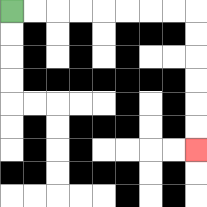{'start': '[0, 0]', 'end': '[8, 6]', 'path_directions': 'R,R,R,R,R,R,R,R,D,D,D,D,D,D', 'path_coordinates': '[[0, 0], [1, 0], [2, 0], [3, 0], [4, 0], [5, 0], [6, 0], [7, 0], [8, 0], [8, 1], [8, 2], [8, 3], [8, 4], [8, 5], [8, 6]]'}